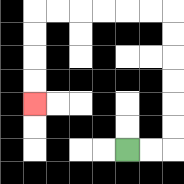{'start': '[5, 6]', 'end': '[1, 4]', 'path_directions': 'R,R,U,U,U,U,U,U,L,L,L,L,L,L,D,D,D,D', 'path_coordinates': '[[5, 6], [6, 6], [7, 6], [7, 5], [7, 4], [7, 3], [7, 2], [7, 1], [7, 0], [6, 0], [5, 0], [4, 0], [3, 0], [2, 0], [1, 0], [1, 1], [1, 2], [1, 3], [1, 4]]'}